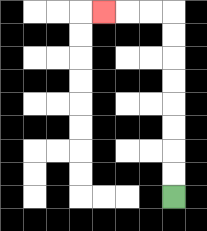{'start': '[7, 8]', 'end': '[4, 0]', 'path_directions': 'U,U,U,U,U,U,U,U,L,L,L', 'path_coordinates': '[[7, 8], [7, 7], [7, 6], [7, 5], [7, 4], [7, 3], [7, 2], [7, 1], [7, 0], [6, 0], [5, 0], [4, 0]]'}